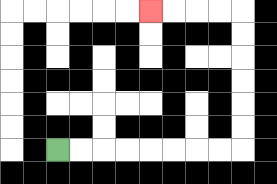{'start': '[2, 6]', 'end': '[6, 0]', 'path_directions': 'R,R,R,R,R,R,R,R,U,U,U,U,U,U,L,L,L,L', 'path_coordinates': '[[2, 6], [3, 6], [4, 6], [5, 6], [6, 6], [7, 6], [8, 6], [9, 6], [10, 6], [10, 5], [10, 4], [10, 3], [10, 2], [10, 1], [10, 0], [9, 0], [8, 0], [7, 0], [6, 0]]'}